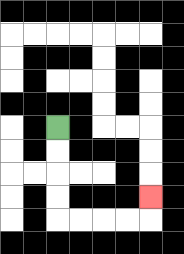{'start': '[2, 5]', 'end': '[6, 8]', 'path_directions': 'D,D,D,D,R,R,R,R,U', 'path_coordinates': '[[2, 5], [2, 6], [2, 7], [2, 8], [2, 9], [3, 9], [4, 9], [5, 9], [6, 9], [6, 8]]'}